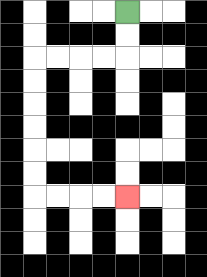{'start': '[5, 0]', 'end': '[5, 8]', 'path_directions': 'D,D,L,L,L,L,D,D,D,D,D,D,R,R,R,R', 'path_coordinates': '[[5, 0], [5, 1], [5, 2], [4, 2], [3, 2], [2, 2], [1, 2], [1, 3], [1, 4], [1, 5], [1, 6], [1, 7], [1, 8], [2, 8], [3, 8], [4, 8], [5, 8]]'}